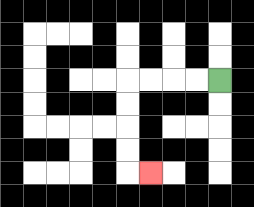{'start': '[9, 3]', 'end': '[6, 7]', 'path_directions': 'L,L,L,L,D,D,D,D,R', 'path_coordinates': '[[9, 3], [8, 3], [7, 3], [6, 3], [5, 3], [5, 4], [5, 5], [5, 6], [5, 7], [6, 7]]'}